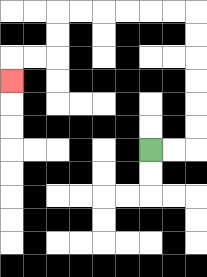{'start': '[6, 6]', 'end': '[0, 3]', 'path_directions': 'R,R,U,U,U,U,U,U,L,L,L,L,L,L,D,D,L,L,D', 'path_coordinates': '[[6, 6], [7, 6], [8, 6], [8, 5], [8, 4], [8, 3], [8, 2], [8, 1], [8, 0], [7, 0], [6, 0], [5, 0], [4, 0], [3, 0], [2, 0], [2, 1], [2, 2], [1, 2], [0, 2], [0, 3]]'}